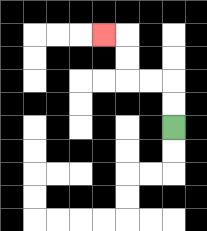{'start': '[7, 5]', 'end': '[4, 1]', 'path_directions': 'U,U,L,L,U,U,L', 'path_coordinates': '[[7, 5], [7, 4], [7, 3], [6, 3], [5, 3], [5, 2], [5, 1], [4, 1]]'}